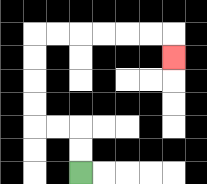{'start': '[3, 7]', 'end': '[7, 2]', 'path_directions': 'U,U,L,L,U,U,U,U,R,R,R,R,R,R,D', 'path_coordinates': '[[3, 7], [3, 6], [3, 5], [2, 5], [1, 5], [1, 4], [1, 3], [1, 2], [1, 1], [2, 1], [3, 1], [4, 1], [5, 1], [6, 1], [7, 1], [7, 2]]'}